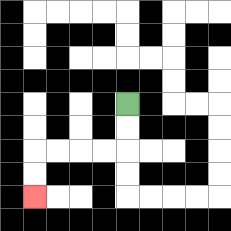{'start': '[5, 4]', 'end': '[1, 8]', 'path_directions': 'D,D,L,L,L,L,D,D', 'path_coordinates': '[[5, 4], [5, 5], [5, 6], [4, 6], [3, 6], [2, 6], [1, 6], [1, 7], [1, 8]]'}